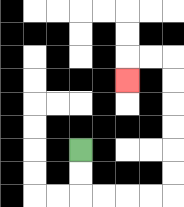{'start': '[3, 6]', 'end': '[5, 3]', 'path_directions': 'D,D,R,R,R,R,U,U,U,U,U,U,L,L,D', 'path_coordinates': '[[3, 6], [3, 7], [3, 8], [4, 8], [5, 8], [6, 8], [7, 8], [7, 7], [7, 6], [7, 5], [7, 4], [7, 3], [7, 2], [6, 2], [5, 2], [5, 3]]'}